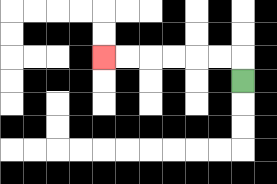{'start': '[10, 3]', 'end': '[4, 2]', 'path_directions': 'U,L,L,L,L,L,L', 'path_coordinates': '[[10, 3], [10, 2], [9, 2], [8, 2], [7, 2], [6, 2], [5, 2], [4, 2]]'}